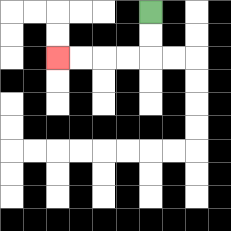{'start': '[6, 0]', 'end': '[2, 2]', 'path_directions': 'D,D,L,L,L,L', 'path_coordinates': '[[6, 0], [6, 1], [6, 2], [5, 2], [4, 2], [3, 2], [2, 2]]'}